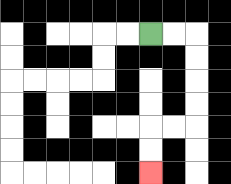{'start': '[6, 1]', 'end': '[6, 7]', 'path_directions': 'R,R,D,D,D,D,L,L,D,D', 'path_coordinates': '[[6, 1], [7, 1], [8, 1], [8, 2], [8, 3], [8, 4], [8, 5], [7, 5], [6, 5], [6, 6], [6, 7]]'}